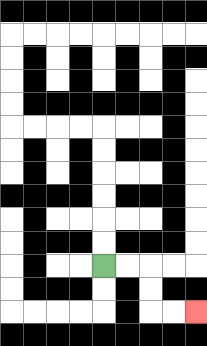{'start': '[4, 11]', 'end': '[8, 13]', 'path_directions': 'R,R,D,D,R,R', 'path_coordinates': '[[4, 11], [5, 11], [6, 11], [6, 12], [6, 13], [7, 13], [8, 13]]'}